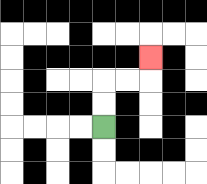{'start': '[4, 5]', 'end': '[6, 2]', 'path_directions': 'U,U,R,R,U', 'path_coordinates': '[[4, 5], [4, 4], [4, 3], [5, 3], [6, 3], [6, 2]]'}